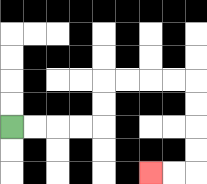{'start': '[0, 5]', 'end': '[6, 7]', 'path_directions': 'R,R,R,R,U,U,R,R,R,R,D,D,D,D,L,L', 'path_coordinates': '[[0, 5], [1, 5], [2, 5], [3, 5], [4, 5], [4, 4], [4, 3], [5, 3], [6, 3], [7, 3], [8, 3], [8, 4], [8, 5], [8, 6], [8, 7], [7, 7], [6, 7]]'}